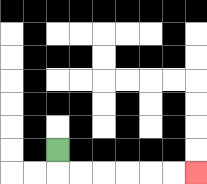{'start': '[2, 6]', 'end': '[8, 7]', 'path_directions': 'D,R,R,R,R,R,R', 'path_coordinates': '[[2, 6], [2, 7], [3, 7], [4, 7], [5, 7], [6, 7], [7, 7], [8, 7]]'}